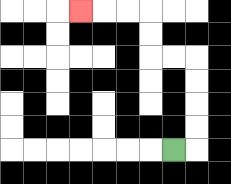{'start': '[7, 6]', 'end': '[3, 0]', 'path_directions': 'R,U,U,U,U,L,L,U,U,L,L,L', 'path_coordinates': '[[7, 6], [8, 6], [8, 5], [8, 4], [8, 3], [8, 2], [7, 2], [6, 2], [6, 1], [6, 0], [5, 0], [4, 0], [3, 0]]'}